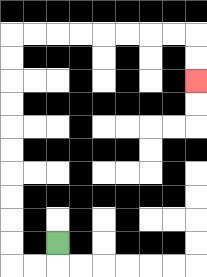{'start': '[2, 10]', 'end': '[8, 3]', 'path_directions': 'D,L,L,U,U,U,U,U,U,U,U,U,U,R,R,R,R,R,R,R,R,D,D', 'path_coordinates': '[[2, 10], [2, 11], [1, 11], [0, 11], [0, 10], [0, 9], [0, 8], [0, 7], [0, 6], [0, 5], [0, 4], [0, 3], [0, 2], [0, 1], [1, 1], [2, 1], [3, 1], [4, 1], [5, 1], [6, 1], [7, 1], [8, 1], [8, 2], [8, 3]]'}